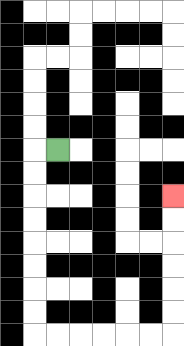{'start': '[2, 6]', 'end': '[7, 8]', 'path_directions': 'L,D,D,D,D,D,D,D,D,R,R,R,R,R,R,U,U,U,U,U,U', 'path_coordinates': '[[2, 6], [1, 6], [1, 7], [1, 8], [1, 9], [1, 10], [1, 11], [1, 12], [1, 13], [1, 14], [2, 14], [3, 14], [4, 14], [5, 14], [6, 14], [7, 14], [7, 13], [7, 12], [7, 11], [7, 10], [7, 9], [7, 8]]'}